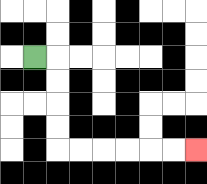{'start': '[1, 2]', 'end': '[8, 6]', 'path_directions': 'R,D,D,D,D,R,R,R,R,R,R', 'path_coordinates': '[[1, 2], [2, 2], [2, 3], [2, 4], [2, 5], [2, 6], [3, 6], [4, 6], [5, 6], [6, 6], [7, 6], [8, 6]]'}